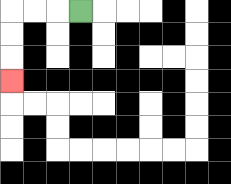{'start': '[3, 0]', 'end': '[0, 3]', 'path_directions': 'L,L,L,D,D,D', 'path_coordinates': '[[3, 0], [2, 0], [1, 0], [0, 0], [0, 1], [0, 2], [0, 3]]'}